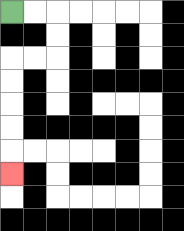{'start': '[0, 0]', 'end': '[0, 7]', 'path_directions': 'R,R,D,D,L,L,D,D,D,D,D', 'path_coordinates': '[[0, 0], [1, 0], [2, 0], [2, 1], [2, 2], [1, 2], [0, 2], [0, 3], [0, 4], [0, 5], [0, 6], [0, 7]]'}